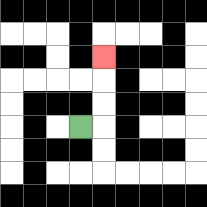{'start': '[3, 5]', 'end': '[4, 2]', 'path_directions': 'R,U,U,U', 'path_coordinates': '[[3, 5], [4, 5], [4, 4], [4, 3], [4, 2]]'}